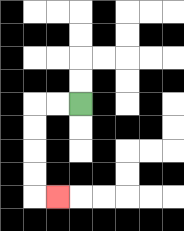{'start': '[3, 4]', 'end': '[2, 8]', 'path_directions': 'L,L,D,D,D,D,R', 'path_coordinates': '[[3, 4], [2, 4], [1, 4], [1, 5], [1, 6], [1, 7], [1, 8], [2, 8]]'}